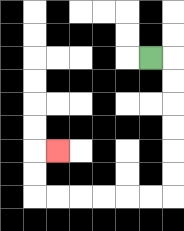{'start': '[6, 2]', 'end': '[2, 6]', 'path_directions': 'R,D,D,D,D,D,D,L,L,L,L,L,L,U,U,R', 'path_coordinates': '[[6, 2], [7, 2], [7, 3], [7, 4], [7, 5], [7, 6], [7, 7], [7, 8], [6, 8], [5, 8], [4, 8], [3, 8], [2, 8], [1, 8], [1, 7], [1, 6], [2, 6]]'}